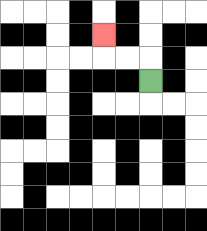{'start': '[6, 3]', 'end': '[4, 1]', 'path_directions': 'U,L,L,U', 'path_coordinates': '[[6, 3], [6, 2], [5, 2], [4, 2], [4, 1]]'}